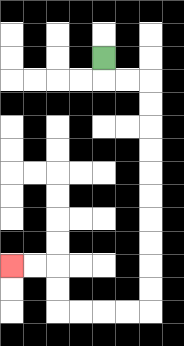{'start': '[4, 2]', 'end': '[0, 11]', 'path_directions': 'D,R,R,D,D,D,D,D,D,D,D,D,D,L,L,L,L,U,U,L,L', 'path_coordinates': '[[4, 2], [4, 3], [5, 3], [6, 3], [6, 4], [6, 5], [6, 6], [6, 7], [6, 8], [6, 9], [6, 10], [6, 11], [6, 12], [6, 13], [5, 13], [4, 13], [3, 13], [2, 13], [2, 12], [2, 11], [1, 11], [0, 11]]'}